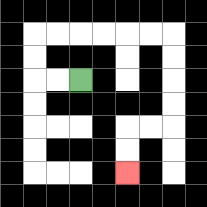{'start': '[3, 3]', 'end': '[5, 7]', 'path_directions': 'L,L,U,U,R,R,R,R,R,R,D,D,D,D,L,L,D,D', 'path_coordinates': '[[3, 3], [2, 3], [1, 3], [1, 2], [1, 1], [2, 1], [3, 1], [4, 1], [5, 1], [6, 1], [7, 1], [7, 2], [7, 3], [7, 4], [7, 5], [6, 5], [5, 5], [5, 6], [5, 7]]'}